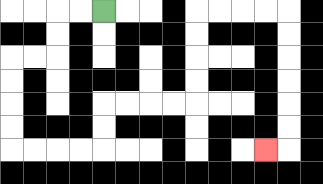{'start': '[4, 0]', 'end': '[11, 6]', 'path_directions': 'L,L,D,D,L,L,D,D,D,D,R,R,R,R,U,U,R,R,R,R,U,U,U,U,R,R,R,R,D,D,D,D,D,D,L', 'path_coordinates': '[[4, 0], [3, 0], [2, 0], [2, 1], [2, 2], [1, 2], [0, 2], [0, 3], [0, 4], [0, 5], [0, 6], [1, 6], [2, 6], [3, 6], [4, 6], [4, 5], [4, 4], [5, 4], [6, 4], [7, 4], [8, 4], [8, 3], [8, 2], [8, 1], [8, 0], [9, 0], [10, 0], [11, 0], [12, 0], [12, 1], [12, 2], [12, 3], [12, 4], [12, 5], [12, 6], [11, 6]]'}